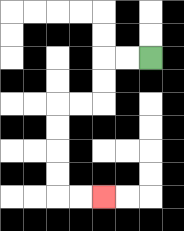{'start': '[6, 2]', 'end': '[4, 8]', 'path_directions': 'L,L,D,D,L,L,D,D,D,D,R,R', 'path_coordinates': '[[6, 2], [5, 2], [4, 2], [4, 3], [4, 4], [3, 4], [2, 4], [2, 5], [2, 6], [2, 7], [2, 8], [3, 8], [4, 8]]'}